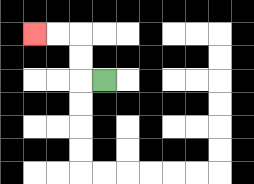{'start': '[4, 3]', 'end': '[1, 1]', 'path_directions': 'L,U,U,L,L', 'path_coordinates': '[[4, 3], [3, 3], [3, 2], [3, 1], [2, 1], [1, 1]]'}